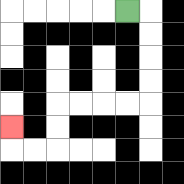{'start': '[5, 0]', 'end': '[0, 5]', 'path_directions': 'R,D,D,D,D,L,L,L,L,D,D,L,L,U', 'path_coordinates': '[[5, 0], [6, 0], [6, 1], [6, 2], [6, 3], [6, 4], [5, 4], [4, 4], [3, 4], [2, 4], [2, 5], [2, 6], [1, 6], [0, 6], [0, 5]]'}